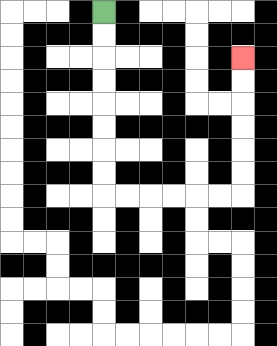{'start': '[4, 0]', 'end': '[10, 2]', 'path_directions': 'D,D,D,D,D,D,D,D,R,R,R,R,R,R,U,U,U,U,U,U', 'path_coordinates': '[[4, 0], [4, 1], [4, 2], [4, 3], [4, 4], [4, 5], [4, 6], [4, 7], [4, 8], [5, 8], [6, 8], [7, 8], [8, 8], [9, 8], [10, 8], [10, 7], [10, 6], [10, 5], [10, 4], [10, 3], [10, 2]]'}